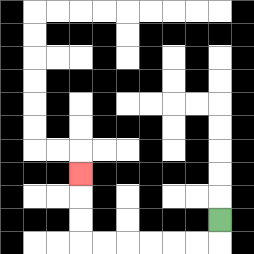{'start': '[9, 9]', 'end': '[3, 7]', 'path_directions': 'D,L,L,L,L,L,L,U,U,U', 'path_coordinates': '[[9, 9], [9, 10], [8, 10], [7, 10], [6, 10], [5, 10], [4, 10], [3, 10], [3, 9], [3, 8], [3, 7]]'}